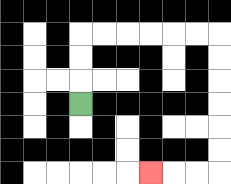{'start': '[3, 4]', 'end': '[6, 7]', 'path_directions': 'U,U,U,R,R,R,R,R,R,D,D,D,D,D,D,L,L,L', 'path_coordinates': '[[3, 4], [3, 3], [3, 2], [3, 1], [4, 1], [5, 1], [6, 1], [7, 1], [8, 1], [9, 1], [9, 2], [9, 3], [9, 4], [9, 5], [9, 6], [9, 7], [8, 7], [7, 7], [6, 7]]'}